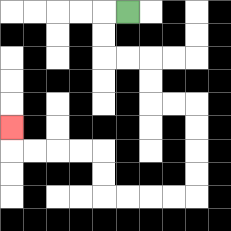{'start': '[5, 0]', 'end': '[0, 5]', 'path_directions': 'L,D,D,R,R,D,D,R,R,D,D,D,D,L,L,L,L,U,U,L,L,L,L,U', 'path_coordinates': '[[5, 0], [4, 0], [4, 1], [4, 2], [5, 2], [6, 2], [6, 3], [6, 4], [7, 4], [8, 4], [8, 5], [8, 6], [8, 7], [8, 8], [7, 8], [6, 8], [5, 8], [4, 8], [4, 7], [4, 6], [3, 6], [2, 6], [1, 6], [0, 6], [0, 5]]'}